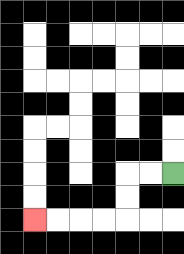{'start': '[7, 7]', 'end': '[1, 9]', 'path_directions': 'L,L,D,D,L,L,L,L', 'path_coordinates': '[[7, 7], [6, 7], [5, 7], [5, 8], [5, 9], [4, 9], [3, 9], [2, 9], [1, 9]]'}